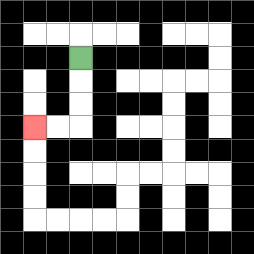{'start': '[3, 2]', 'end': '[1, 5]', 'path_directions': 'D,D,D,L,L', 'path_coordinates': '[[3, 2], [3, 3], [3, 4], [3, 5], [2, 5], [1, 5]]'}